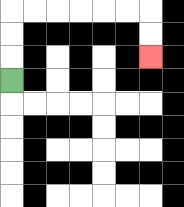{'start': '[0, 3]', 'end': '[6, 2]', 'path_directions': 'U,U,U,R,R,R,R,R,R,D,D', 'path_coordinates': '[[0, 3], [0, 2], [0, 1], [0, 0], [1, 0], [2, 0], [3, 0], [4, 0], [5, 0], [6, 0], [6, 1], [6, 2]]'}